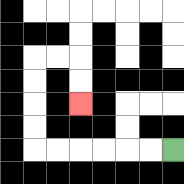{'start': '[7, 6]', 'end': '[3, 4]', 'path_directions': 'L,L,L,L,L,L,U,U,U,U,R,R,D,D', 'path_coordinates': '[[7, 6], [6, 6], [5, 6], [4, 6], [3, 6], [2, 6], [1, 6], [1, 5], [1, 4], [1, 3], [1, 2], [2, 2], [3, 2], [3, 3], [3, 4]]'}